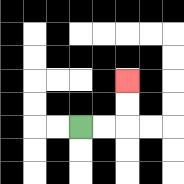{'start': '[3, 5]', 'end': '[5, 3]', 'path_directions': 'R,R,U,U', 'path_coordinates': '[[3, 5], [4, 5], [5, 5], [5, 4], [5, 3]]'}